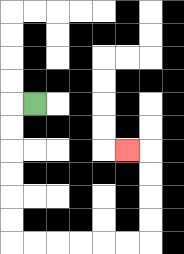{'start': '[1, 4]', 'end': '[5, 6]', 'path_directions': 'L,D,D,D,D,D,D,R,R,R,R,R,R,U,U,U,U,L', 'path_coordinates': '[[1, 4], [0, 4], [0, 5], [0, 6], [0, 7], [0, 8], [0, 9], [0, 10], [1, 10], [2, 10], [3, 10], [4, 10], [5, 10], [6, 10], [6, 9], [6, 8], [6, 7], [6, 6], [5, 6]]'}